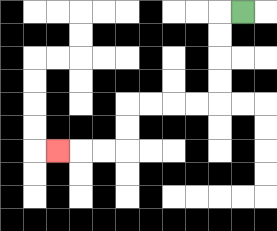{'start': '[10, 0]', 'end': '[2, 6]', 'path_directions': 'L,D,D,D,D,L,L,L,L,D,D,L,L,L', 'path_coordinates': '[[10, 0], [9, 0], [9, 1], [9, 2], [9, 3], [9, 4], [8, 4], [7, 4], [6, 4], [5, 4], [5, 5], [5, 6], [4, 6], [3, 6], [2, 6]]'}